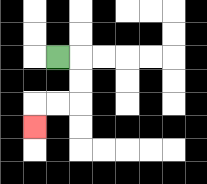{'start': '[2, 2]', 'end': '[1, 5]', 'path_directions': 'R,D,D,L,L,D', 'path_coordinates': '[[2, 2], [3, 2], [3, 3], [3, 4], [2, 4], [1, 4], [1, 5]]'}